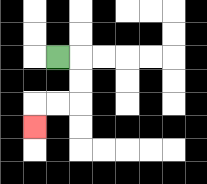{'start': '[2, 2]', 'end': '[1, 5]', 'path_directions': 'R,D,D,L,L,D', 'path_coordinates': '[[2, 2], [3, 2], [3, 3], [3, 4], [2, 4], [1, 4], [1, 5]]'}